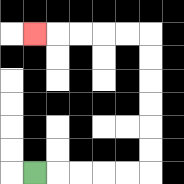{'start': '[1, 7]', 'end': '[1, 1]', 'path_directions': 'R,R,R,R,R,U,U,U,U,U,U,L,L,L,L,L', 'path_coordinates': '[[1, 7], [2, 7], [3, 7], [4, 7], [5, 7], [6, 7], [6, 6], [6, 5], [6, 4], [6, 3], [6, 2], [6, 1], [5, 1], [4, 1], [3, 1], [2, 1], [1, 1]]'}